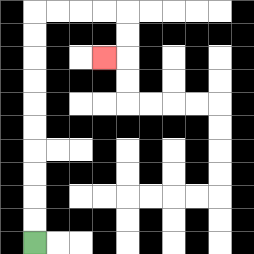{'start': '[1, 10]', 'end': '[4, 2]', 'path_directions': 'U,U,U,U,U,U,U,U,U,U,R,R,R,R,D,D,L', 'path_coordinates': '[[1, 10], [1, 9], [1, 8], [1, 7], [1, 6], [1, 5], [1, 4], [1, 3], [1, 2], [1, 1], [1, 0], [2, 0], [3, 0], [4, 0], [5, 0], [5, 1], [5, 2], [4, 2]]'}